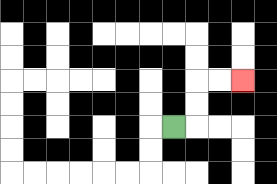{'start': '[7, 5]', 'end': '[10, 3]', 'path_directions': 'R,U,U,R,R', 'path_coordinates': '[[7, 5], [8, 5], [8, 4], [8, 3], [9, 3], [10, 3]]'}